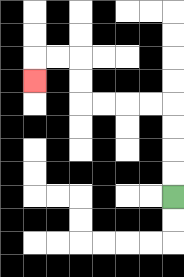{'start': '[7, 8]', 'end': '[1, 3]', 'path_directions': 'U,U,U,U,L,L,L,L,U,U,L,L,D', 'path_coordinates': '[[7, 8], [7, 7], [7, 6], [7, 5], [7, 4], [6, 4], [5, 4], [4, 4], [3, 4], [3, 3], [3, 2], [2, 2], [1, 2], [1, 3]]'}